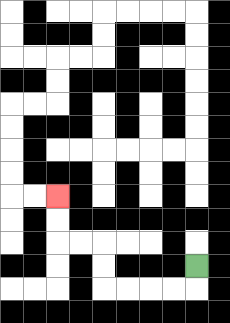{'start': '[8, 11]', 'end': '[2, 8]', 'path_directions': 'D,L,L,L,L,U,U,L,L,U,U', 'path_coordinates': '[[8, 11], [8, 12], [7, 12], [6, 12], [5, 12], [4, 12], [4, 11], [4, 10], [3, 10], [2, 10], [2, 9], [2, 8]]'}